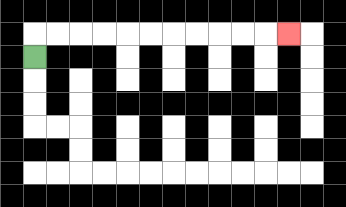{'start': '[1, 2]', 'end': '[12, 1]', 'path_directions': 'U,R,R,R,R,R,R,R,R,R,R,R', 'path_coordinates': '[[1, 2], [1, 1], [2, 1], [3, 1], [4, 1], [5, 1], [6, 1], [7, 1], [8, 1], [9, 1], [10, 1], [11, 1], [12, 1]]'}